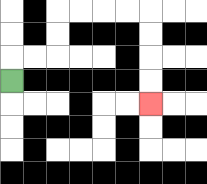{'start': '[0, 3]', 'end': '[6, 4]', 'path_directions': 'U,R,R,U,U,R,R,R,R,D,D,D,D', 'path_coordinates': '[[0, 3], [0, 2], [1, 2], [2, 2], [2, 1], [2, 0], [3, 0], [4, 0], [5, 0], [6, 0], [6, 1], [6, 2], [6, 3], [6, 4]]'}